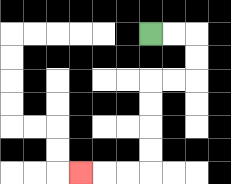{'start': '[6, 1]', 'end': '[3, 7]', 'path_directions': 'R,R,D,D,L,L,D,D,D,D,L,L,L', 'path_coordinates': '[[6, 1], [7, 1], [8, 1], [8, 2], [8, 3], [7, 3], [6, 3], [6, 4], [6, 5], [6, 6], [6, 7], [5, 7], [4, 7], [3, 7]]'}